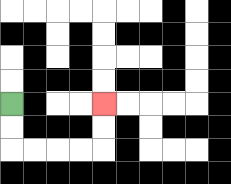{'start': '[0, 4]', 'end': '[4, 4]', 'path_directions': 'D,D,R,R,R,R,U,U', 'path_coordinates': '[[0, 4], [0, 5], [0, 6], [1, 6], [2, 6], [3, 6], [4, 6], [4, 5], [4, 4]]'}